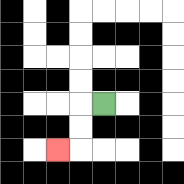{'start': '[4, 4]', 'end': '[2, 6]', 'path_directions': 'L,D,D,L', 'path_coordinates': '[[4, 4], [3, 4], [3, 5], [3, 6], [2, 6]]'}